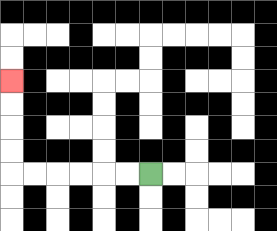{'start': '[6, 7]', 'end': '[0, 3]', 'path_directions': 'L,L,L,L,L,L,U,U,U,U', 'path_coordinates': '[[6, 7], [5, 7], [4, 7], [3, 7], [2, 7], [1, 7], [0, 7], [0, 6], [0, 5], [0, 4], [0, 3]]'}